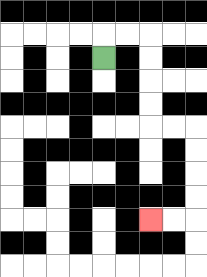{'start': '[4, 2]', 'end': '[6, 9]', 'path_directions': 'U,R,R,D,D,D,D,R,R,D,D,D,D,L,L', 'path_coordinates': '[[4, 2], [4, 1], [5, 1], [6, 1], [6, 2], [6, 3], [6, 4], [6, 5], [7, 5], [8, 5], [8, 6], [8, 7], [8, 8], [8, 9], [7, 9], [6, 9]]'}